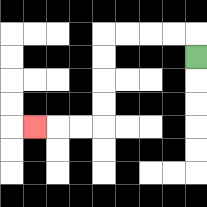{'start': '[8, 2]', 'end': '[1, 5]', 'path_directions': 'U,L,L,L,L,D,D,D,D,L,L,L', 'path_coordinates': '[[8, 2], [8, 1], [7, 1], [6, 1], [5, 1], [4, 1], [4, 2], [4, 3], [4, 4], [4, 5], [3, 5], [2, 5], [1, 5]]'}